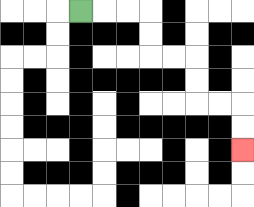{'start': '[3, 0]', 'end': '[10, 6]', 'path_directions': 'R,R,R,D,D,R,R,D,D,R,R,D,D', 'path_coordinates': '[[3, 0], [4, 0], [5, 0], [6, 0], [6, 1], [6, 2], [7, 2], [8, 2], [8, 3], [8, 4], [9, 4], [10, 4], [10, 5], [10, 6]]'}